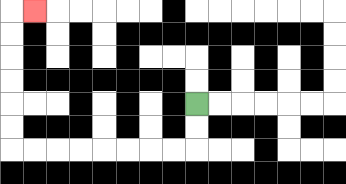{'start': '[8, 4]', 'end': '[1, 0]', 'path_directions': 'D,D,L,L,L,L,L,L,L,L,U,U,U,U,U,U,R', 'path_coordinates': '[[8, 4], [8, 5], [8, 6], [7, 6], [6, 6], [5, 6], [4, 6], [3, 6], [2, 6], [1, 6], [0, 6], [0, 5], [0, 4], [0, 3], [0, 2], [0, 1], [0, 0], [1, 0]]'}